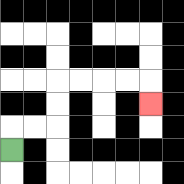{'start': '[0, 6]', 'end': '[6, 4]', 'path_directions': 'U,R,R,U,U,R,R,R,R,D', 'path_coordinates': '[[0, 6], [0, 5], [1, 5], [2, 5], [2, 4], [2, 3], [3, 3], [4, 3], [5, 3], [6, 3], [6, 4]]'}